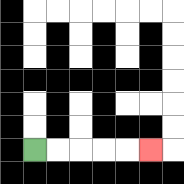{'start': '[1, 6]', 'end': '[6, 6]', 'path_directions': 'R,R,R,R,R', 'path_coordinates': '[[1, 6], [2, 6], [3, 6], [4, 6], [5, 6], [6, 6]]'}